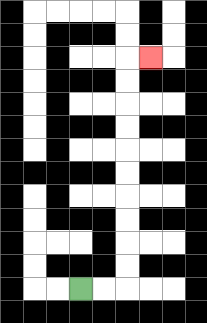{'start': '[3, 12]', 'end': '[6, 2]', 'path_directions': 'R,R,U,U,U,U,U,U,U,U,U,U,R', 'path_coordinates': '[[3, 12], [4, 12], [5, 12], [5, 11], [5, 10], [5, 9], [5, 8], [5, 7], [5, 6], [5, 5], [5, 4], [5, 3], [5, 2], [6, 2]]'}